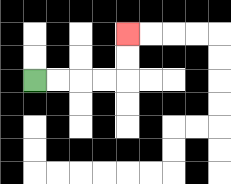{'start': '[1, 3]', 'end': '[5, 1]', 'path_directions': 'R,R,R,R,U,U', 'path_coordinates': '[[1, 3], [2, 3], [3, 3], [4, 3], [5, 3], [5, 2], [5, 1]]'}